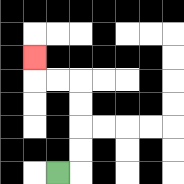{'start': '[2, 7]', 'end': '[1, 2]', 'path_directions': 'R,U,U,U,U,L,L,U', 'path_coordinates': '[[2, 7], [3, 7], [3, 6], [3, 5], [3, 4], [3, 3], [2, 3], [1, 3], [1, 2]]'}